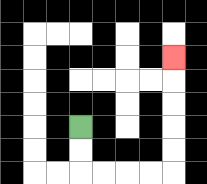{'start': '[3, 5]', 'end': '[7, 2]', 'path_directions': 'D,D,R,R,R,R,U,U,U,U,U', 'path_coordinates': '[[3, 5], [3, 6], [3, 7], [4, 7], [5, 7], [6, 7], [7, 7], [7, 6], [7, 5], [7, 4], [7, 3], [7, 2]]'}